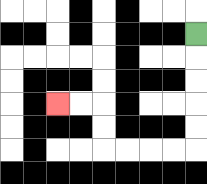{'start': '[8, 1]', 'end': '[2, 4]', 'path_directions': 'D,D,D,D,D,L,L,L,L,U,U,L,L', 'path_coordinates': '[[8, 1], [8, 2], [8, 3], [8, 4], [8, 5], [8, 6], [7, 6], [6, 6], [5, 6], [4, 6], [4, 5], [4, 4], [3, 4], [2, 4]]'}